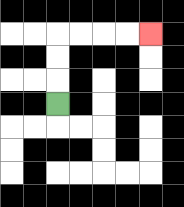{'start': '[2, 4]', 'end': '[6, 1]', 'path_directions': 'U,U,U,R,R,R,R', 'path_coordinates': '[[2, 4], [2, 3], [2, 2], [2, 1], [3, 1], [4, 1], [5, 1], [6, 1]]'}